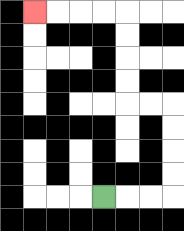{'start': '[4, 8]', 'end': '[1, 0]', 'path_directions': 'R,R,R,U,U,U,U,L,L,U,U,U,U,L,L,L,L', 'path_coordinates': '[[4, 8], [5, 8], [6, 8], [7, 8], [7, 7], [7, 6], [7, 5], [7, 4], [6, 4], [5, 4], [5, 3], [5, 2], [5, 1], [5, 0], [4, 0], [3, 0], [2, 0], [1, 0]]'}